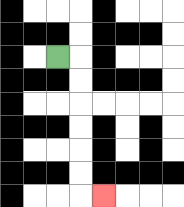{'start': '[2, 2]', 'end': '[4, 8]', 'path_directions': 'R,D,D,D,D,D,D,R', 'path_coordinates': '[[2, 2], [3, 2], [3, 3], [3, 4], [3, 5], [3, 6], [3, 7], [3, 8], [4, 8]]'}